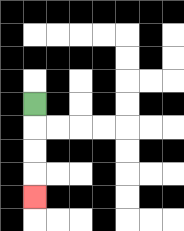{'start': '[1, 4]', 'end': '[1, 8]', 'path_directions': 'D,D,D,D', 'path_coordinates': '[[1, 4], [1, 5], [1, 6], [1, 7], [1, 8]]'}